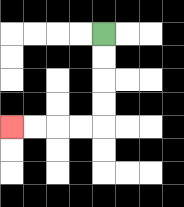{'start': '[4, 1]', 'end': '[0, 5]', 'path_directions': 'D,D,D,D,L,L,L,L', 'path_coordinates': '[[4, 1], [4, 2], [4, 3], [4, 4], [4, 5], [3, 5], [2, 5], [1, 5], [0, 5]]'}